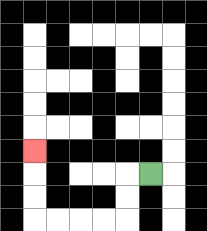{'start': '[6, 7]', 'end': '[1, 6]', 'path_directions': 'L,D,D,L,L,L,L,U,U,U', 'path_coordinates': '[[6, 7], [5, 7], [5, 8], [5, 9], [4, 9], [3, 9], [2, 9], [1, 9], [1, 8], [1, 7], [1, 6]]'}